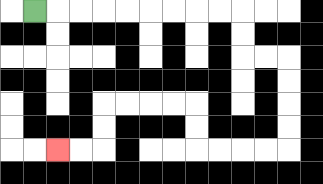{'start': '[1, 0]', 'end': '[2, 6]', 'path_directions': 'R,R,R,R,R,R,R,R,R,D,D,R,R,D,D,D,D,L,L,L,L,U,U,L,L,L,L,D,D,L,L', 'path_coordinates': '[[1, 0], [2, 0], [3, 0], [4, 0], [5, 0], [6, 0], [7, 0], [8, 0], [9, 0], [10, 0], [10, 1], [10, 2], [11, 2], [12, 2], [12, 3], [12, 4], [12, 5], [12, 6], [11, 6], [10, 6], [9, 6], [8, 6], [8, 5], [8, 4], [7, 4], [6, 4], [5, 4], [4, 4], [4, 5], [4, 6], [3, 6], [2, 6]]'}